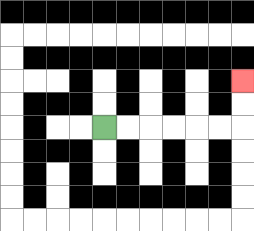{'start': '[4, 5]', 'end': '[10, 3]', 'path_directions': 'R,R,R,R,R,R,U,U', 'path_coordinates': '[[4, 5], [5, 5], [6, 5], [7, 5], [8, 5], [9, 5], [10, 5], [10, 4], [10, 3]]'}